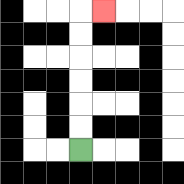{'start': '[3, 6]', 'end': '[4, 0]', 'path_directions': 'U,U,U,U,U,U,R', 'path_coordinates': '[[3, 6], [3, 5], [3, 4], [3, 3], [3, 2], [3, 1], [3, 0], [4, 0]]'}